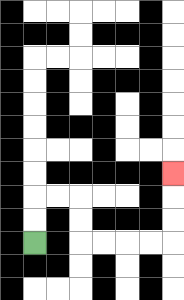{'start': '[1, 10]', 'end': '[7, 7]', 'path_directions': 'U,U,R,R,D,D,R,R,R,R,U,U,U', 'path_coordinates': '[[1, 10], [1, 9], [1, 8], [2, 8], [3, 8], [3, 9], [3, 10], [4, 10], [5, 10], [6, 10], [7, 10], [7, 9], [7, 8], [7, 7]]'}